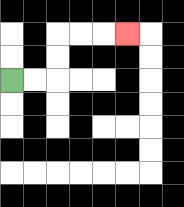{'start': '[0, 3]', 'end': '[5, 1]', 'path_directions': 'R,R,U,U,R,R,R', 'path_coordinates': '[[0, 3], [1, 3], [2, 3], [2, 2], [2, 1], [3, 1], [4, 1], [5, 1]]'}